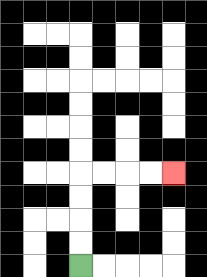{'start': '[3, 11]', 'end': '[7, 7]', 'path_directions': 'U,U,U,U,R,R,R,R', 'path_coordinates': '[[3, 11], [3, 10], [3, 9], [3, 8], [3, 7], [4, 7], [5, 7], [6, 7], [7, 7]]'}